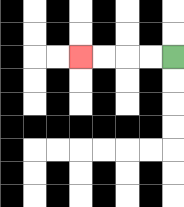{'start': '[7, 2]', 'end': '[3, 2]', 'path_directions': 'L,L,L,L', 'path_coordinates': '[[7, 2], [6, 2], [5, 2], [4, 2], [3, 2]]'}